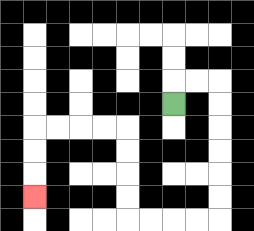{'start': '[7, 4]', 'end': '[1, 8]', 'path_directions': 'U,R,R,D,D,D,D,D,D,L,L,L,L,U,U,U,U,L,L,L,L,D,D,D', 'path_coordinates': '[[7, 4], [7, 3], [8, 3], [9, 3], [9, 4], [9, 5], [9, 6], [9, 7], [9, 8], [9, 9], [8, 9], [7, 9], [6, 9], [5, 9], [5, 8], [5, 7], [5, 6], [5, 5], [4, 5], [3, 5], [2, 5], [1, 5], [1, 6], [1, 7], [1, 8]]'}